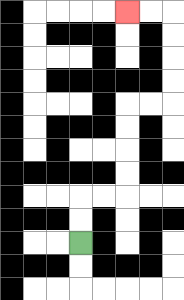{'start': '[3, 10]', 'end': '[5, 0]', 'path_directions': 'U,U,R,R,U,U,U,U,R,R,U,U,U,U,L,L', 'path_coordinates': '[[3, 10], [3, 9], [3, 8], [4, 8], [5, 8], [5, 7], [5, 6], [5, 5], [5, 4], [6, 4], [7, 4], [7, 3], [7, 2], [7, 1], [7, 0], [6, 0], [5, 0]]'}